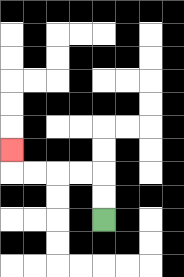{'start': '[4, 9]', 'end': '[0, 6]', 'path_directions': 'U,U,L,L,L,L,U', 'path_coordinates': '[[4, 9], [4, 8], [4, 7], [3, 7], [2, 7], [1, 7], [0, 7], [0, 6]]'}